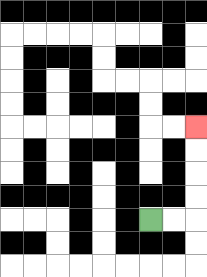{'start': '[6, 9]', 'end': '[8, 5]', 'path_directions': 'R,R,U,U,U,U', 'path_coordinates': '[[6, 9], [7, 9], [8, 9], [8, 8], [8, 7], [8, 6], [8, 5]]'}